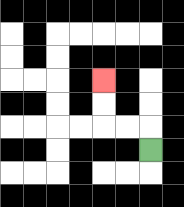{'start': '[6, 6]', 'end': '[4, 3]', 'path_directions': 'U,L,L,U,U', 'path_coordinates': '[[6, 6], [6, 5], [5, 5], [4, 5], [4, 4], [4, 3]]'}